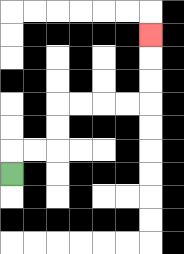{'start': '[0, 7]', 'end': '[6, 1]', 'path_directions': 'U,R,R,U,U,R,R,R,R,U,U,U', 'path_coordinates': '[[0, 7], [0, 6], [1, 6], [2, 6], [2, 5], [2, 4], [3, 4], [4, 4], [5, 4], [6, 4], [6, 3], [6, 2], [6, 1]]'}